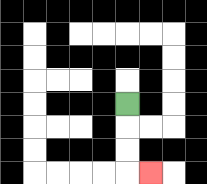{'start': '[5, 4]', 'end': '[6, 7]', 'path_directions': 'D,D,D,R', 'path_coordinates': '[[5, 4], [5, 5], [5, 6], [5, 7], [6, 7]]'}